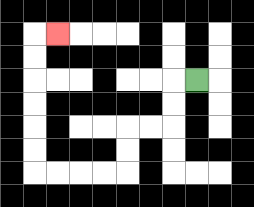{'start': '[8, 3]', 'end': '[2, 1]', 'path_directions': 'L,D,D,L,L,D,D,L,L,L,L,U,U,U,U,U,U,R', 'path_coordinates': '[[8, 3], [7, 3], [7, 4], [7, 5], [6, 5], [5, 5], [5, 6], [5, 7], [4, 7], [3, 7], [2, 7], [1, 7], [1, 6], [1, 5], [1, 4], [1, 3], [1, 2], [1, 1], [2, 1]]'}